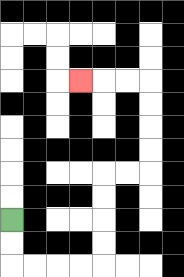{'start': '[0, 9]', 'end': '[3, 3]', 'path_directions': 'D,D,R,R,R,R,U,U,U,U,R,R,U,U,U,U,L,L,L', 'path_coordinates': '[[0, 9], [0, 10], [0, 11], [1, 11], [2, 11], [3, 11], [4, 11], [4, 10], [4, 9], [4, 8], [4, 7], [5, 7], [6, 7], [6, 6], [6, 5], [6, 4], [6, 3], [5, 3], [4, 3], [3, 3]]'}